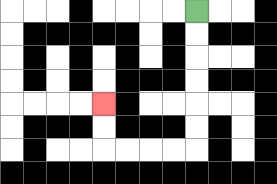{'start': '[8, 0]', 'end': '[4, 4]', 'path_directions': 'D,D,D,D,D,D,L,L,L,L,U,U', 'path_coordinates': '[[8, 0], [8, 1], [8, 2], [8, 3], [8, 4], [8, 5], [8, 6], [7, 6], [6, 6], [5, 6], [4, 6], [4, 5], [4, 4]]'}